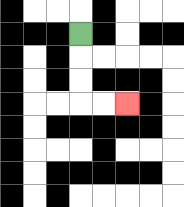{'start': '[3, 1]', 'end': '[5, 4]', 'path_directions': 'D,D,D,R,R', 'path_coordinates': '[[3, 1], [3, 2], [3, 3], [3, 4], [4, 4], [5, 4]]'}